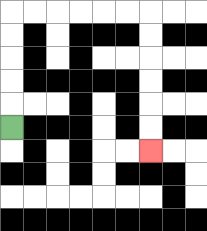{'start': '[0, 5]', 'end': '[6, 6]', 'path_directions': 'U,U,U,U,U,R,R,R,R,R,R,D,D,D,D,D,D', 'path_coordinates': '[[0, 5], [0, 4], [0, 3], [0, 2], [0, 1], [0, 0], [1, 0], [2, 0], [3, 0], [4, 0], [5, 0], [6, 0], [6, 1], [6, 2], [6, 3], [6, 4], [6, 5], [6, 6]]'}